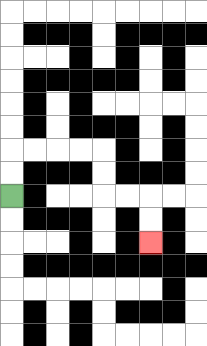{'start': '[0, 8]', 'end': '[6, 10]', 'path_directions': 'U,U,R,R,R,R,D,D,R,R,D,D', 'path_coordinates': '[[0, 8], [0, 7], [0, 6], [1, 6], [2, 6], [3, 6], [4, 6], [4, 7], [4, 8], [5, 8], [6, 8], [6, 9], [6, 10]]'}